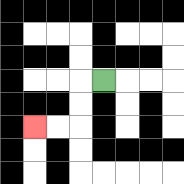{'start': '[4, 3]', 'end': '[1, 5]', 'path_directions': 'L,D,D,L,L', 'path_coordinates': '[[4, 3], [3, 3], [3, 4], [3, 5], [2, 5], [1, 5]]'}